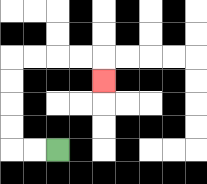{'start': '[2, 6]', 'end': '[4, 3]', 'path_directions': 'L,L,U,U,U,U,R,R,R,R,D', 'path_coordinates': '[[2, 6], [1, 6], [0, 6], [0, 5], [0, 4], [0, 3], [0, 2], [1, 2], [2, 2], [3, 2], [4, 2], [4, 3]]'}